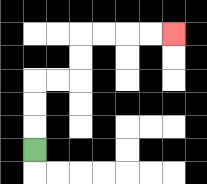{'start': '[1, 6]', 'end': '[7, 1]', 'path_directions': 'U,U,U,R,R,U,U,R,R,R,R', 'path_coordinates': '[[1, 6], [1, 5], [1, 4], [1, 3], [2, 3], [3, 3], [3, 2], [3, 1], [4, 1], [5, 1], [6, 1], [7, 1]]'}